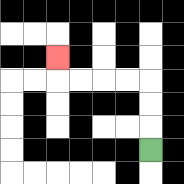{'start': '[6, 6]', 'end': '[2, 2]', 'path_directions': 'U,U,U,L,L,L,L,U', 'path_coordinates': '[[6, 6], [6, 5], [6, 4], [6, 3], [5, 3], [4, 3], [3, 3], [2, 3], [2, 2]]'}